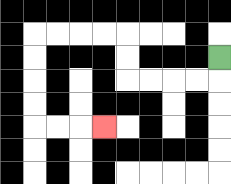{'start': '[9, 2]', 'end': '[4, 5]', 'path_directions': 'D,L,L,L,L,U,U,L,L,L,L,D,D,D,D,R,R,R', 'path_coordinates': '[[9, 2], [9, 3], [8, 3], [7, 3], [6, 3], [5, 3], [5, 2], [5, 1], [4, 1], [3, 1], [2, 1], [1, 1], [1, 2], [1, 3], [1, 4], [1, 5], [2, 5], [3, 5], [4, 5]]'}